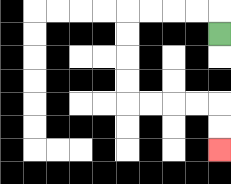{'start': '[9, 1]', 'end': '[9, 6]', 'path_directions': 'U,L,L,L,L,D,D,D,D,R,R,R,R,D,D', 'path_coordinates': '[[9, 1], [9, 0], [8, 0], [7, 0], [6, 0], [5, 0], [5, 1], [5, 2], [5, 3], [5, 4], [6, 4], [7, 4], [8, 4], [9, 4], [9, 5], [9, 6]]'}